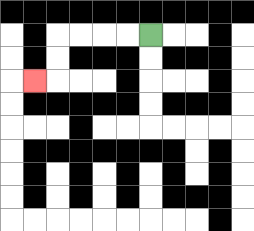{'start': '[6, 1]', 'end': '[1, 3]', 'path_directions': 'L,L,L,L,D,D,L', 'path_coordinates': '[[6, 1], [5, 1], [4, 1], [3, 1], [2, 1], [2, 2], [2, 3], [1, 3]]'}